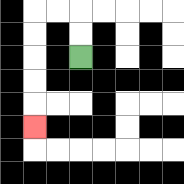{'start': '[3, 2]', 'end': '[1, 5]', 'path_directions': 'U,U,L,L,D,D,D,D,D', 'path_coordinates': '[[3, 2], [3, 1], [3, 0], [2, 0], [1, 0], [1, 1], [1, 2], [1, 3], [1, 4], [1, 5]]'}